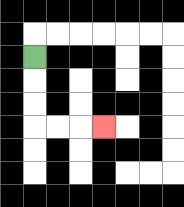{'start': '[1, 2]', 'end': '[4, 5]', 'path_directions': 'D,D,D,R,R,R', 'path_coordinates': '[[1, 2], [1, 3], [1, 4], [1, 5], [2, 5], [3, 5], [4, 5]]'}